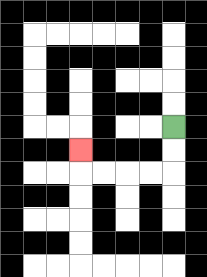{'start': '[7, 5]', 'end': '[3, 6]', 'path_directions': 'D,D,L,L,L,L,U', 'path_coordinates': '[[7, 5], [7, 6], [7, 7], [6, 7], [5, 7], [4, 7], [3, 7], [3, 6]]'}